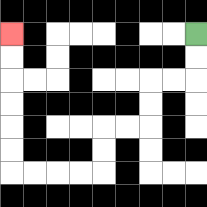{'start': '[8, 1]', 'end': '[0, 1]', 'path_directions': 'D,D,L,L,D,D,L,L,D,D,L,L,L,L,U,U,U,U,U,U', 'path_coordinates': '[[8, 1], [8, 2], [8, 3], [7, 3], [6, 3], [6, 4], [6, 5], [5, 5], [4, 5], [4, 6], [4, 7], [3, 7], [2, 7], [1, 7], [0, 7], [0, 6], [0, 5], [0, 4], [0, 3], [0, 2], [0, 1]]'}